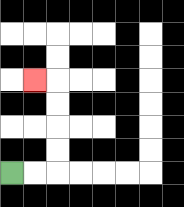{'start': '[0, 7]', 'end': '[1, 3]', 'path_directions': 'R,R,U,U,U,U,L', 'path_coordinates': '[[0, 7], [1, 7], [2, 7], [2, 6], [2, 5], [2, 4], [2, 3], [1, 3]]'}